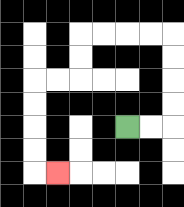{'start': '[5, 5]', 'end': '[2, 7]', 'path_directions': 'R,R,U,U,U,U,L,L,L,L,D,D,L,L,D,D,D,D,R', 'path_coordinates': '[[5, 5], [6, 5], [7, 5], [7, 4], [7, 3], [7, 2], [7, 1], [6, 1], [5, 1], [4, 1], [3, 1], [3, 2], [3, 3], [2, 3], [1, 3], [1, 4], [1, 5], [1, 6], [1, 7], [2, 7]]'}